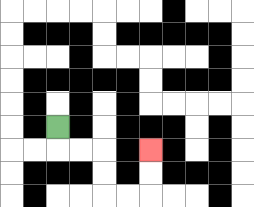{'start': '[2, 5]', 'end': '[6, 6]', 'path_directions': 'D,R,R,D,D,R,R,U,U', 'path_coordinates': '[[2, 5], [2, 6], [3, 6], [4, 6], [4, 7], [4, 8], [5, 8], [6, 8], [6, 7], [6, 6]]'}